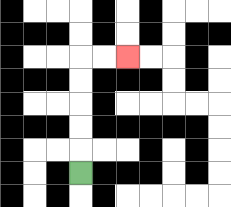{'start': '[3, 7]', 'end': '[5, 2]', 'path_directions': 'U,U,U,U,U,R,R', 'path_coordinates': '[[3, 7], [3, 6], [3, 5], [3, 4], [3, 3], [3, 2], [4, 2], [5, 2]]'}